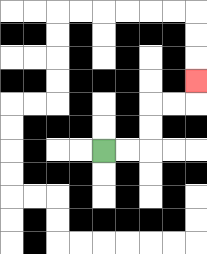{'start': '[4, 6]', 'end': '[8, 3]', 'path_directions': 'R,R,U,U,R,R,U', 'path_coordinates': '[[4, 6], [5, 6], [6, 6], [6, 5], [6, 4], [7, 4], [8, 4], [8, 3]]'}